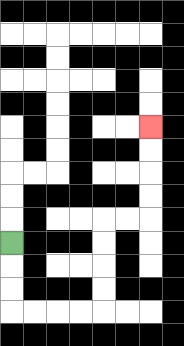{'start': '[0, 10]', 'end': '[6, 5]', 'path_directions': 'D,D,D,R,R,R,R,U,U,U,U,R,R,U,U,U,U', 'path_coordinates': '[[0, 10], [0, 11], [0, 12], [0, 13], [1, 13], [2, 13], [3, 13], [4, 13], [4, 12], [4, 11], [4, 10], [4, 9], [5, 9], [6, 9], [6, 8], [6, 7], [6, 6], [6, 5]]'}